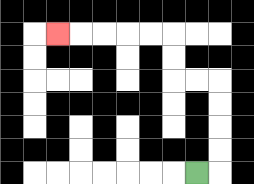{'start': '[8, 7]', 'end': '[2, 1]', 'path_directions': 'R,U,U,U,U,L,L,U,U,L,L,L,L,L', 'path_coordinates': '[[8, 7], [9, 7], [9, 6], [9, 5], [9, 4], [9, 3], [8, 3], [7, 3], [7, 2], [7, 1], [6, 1], [5, 1], [4, 1], [3, 1], [2, 1]]'}